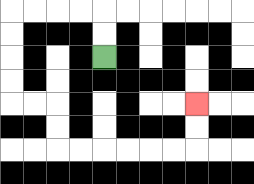{'start': '[4, 2]', 'end': '[8, 4]', 'path_directions': 'U,U,L,L,L,L,D,D,D,D,R,R,D,D,R,R,R,R,R,R,U,U', 'path_coordinates': '[[4, 2], [4, 1], [4, 0], [3, 0], [2, 0], [1, 0], [0, 0], [0, 1], [0, 2], [0, 3], [0, 4], [1, 4], [2, 4], [2, 5], [2, 6], [3, 6], [4, 6], [5, 6], [6, 6], [7, 6], [8, 6], [8, 5], [8, 4]]'}